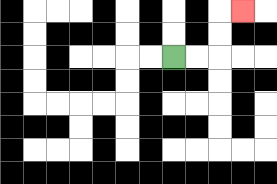{'start': '[7, 2]', 'end': '[10, 0]', 'path_directions': 'R,R,U,U,R', 'path_coordinates': '[[7, 2], [8, 2], [9, 2], [9, 1], [9, 0], [10, 0]]'}